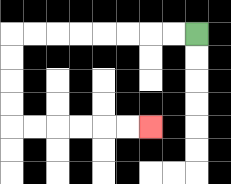{'start': '[8, 1]', 'end': '[6, 5]', 'path_directions': 'L,L,L,L,L,L,L,L,D,D,D,D,R,R,R,R,R,R', 'path_coordinates': '[[8, 1], [7, 1], [6, 1], [5, 1], [4, 1], [3, 1], [2, 1], [1, 1], [0, 1], [0, 2], [0, 3], [0, 4], [0, 5], [1, 5], [2, 5], [3, 5], [4, 5], [5, 5], [6, 5]]'}